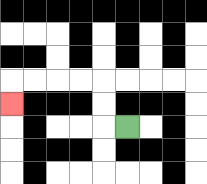{'start': '[5, 5]', 'end': '[0, 4]', 'path_directions': 'L,U,U,L,L,L,L,D', 'path_coordinates': '[[5, 5], [4, 5], [4, 4], [4, 3], [3, 3], [2, 3], [1, 3], [0, 3], [0, 4]]'}